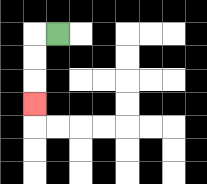{'start': '[2, 1]', 'end': '[1, 4]', 'path_directions': 'L,D,D,D', 'path_coordinates': '[[2, 1], [1, 1], [1, 2], [1, 3], [1, 4]]'}